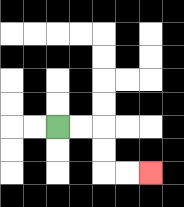{'start': '[2, 5]', 'end': '[6, 7]', 'path_directions': 'R,R,D,D,R,R', 'path_coordinates': '[[2, 5], [3, 5], [4, 5], [4, 6], [4, 7], [5, 7], [6, 7]]'}